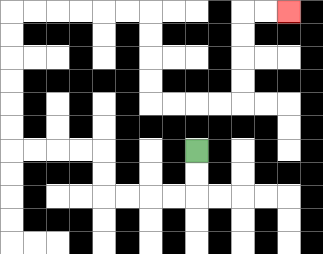{'start': '[8, 6]', 'end': '[12, 0]', 'path_directions': 'D,D,L,L,L,L,U,U,L,L,L,L,U,U,U,U,U,U,R,R,R,R,R,R,D,D,D,D,R,R,R,R,U,U,U,U,R,R', 'path_coordinates': '[[8, 6], [8, 7], [8, 8], [7, 8], [6, 8], [5, 8], [4, 8], [4, 7], [4, 6], [3, 6], [2, 6], [1, 6], [0, 6], [0, 5], [0, 4], [0, 3], [0, 2], [0, 1], [0, 0], [1, 0], [2, 0], [3, 0], [4, 0], [5, 0], [6, 0], [6, 1], [6, 2], [6, 3], [6, 4], [7, 4], [8, 4], [9, 4], [10, 4], [10, 3], [10, 2], [10, 1], [10, 0], [11, 0], [12, 0]]'}